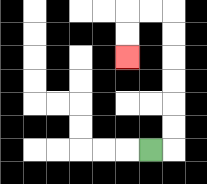{'start': '[6, 6]', 'end': '[5, 2]', 'path_directions': 'R,U,U,U,U,U,U,L,L,D,D', 'path_coordinates': '[[6, 6], [7, 6], [7, 5], [7, 4], [7, 3], [7, 2], [7, 1], [7, 0], [6, 0], [5, 0], [5, 1], [5, 2]]'}